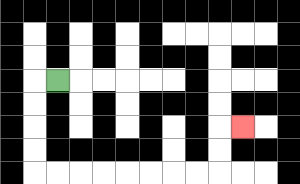{'start': '[2, 3]', 'end': '[10, 5]', 'path_directions': 'L,D,D,D,D,R,R,R,R,R,R,R,R,U,U,R', 'path_coordinates': '[[2, 3], [1, 3], [1, 4], [1, 5], [1, 6], [1, 7], [2, 7], [3, 7], [4, 7], [5, 7], [6, 7], [7, 7], [8, 7], [9, 7], [9, 6], [9, 5], [10, 5]]'}